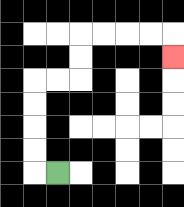{'start': '[2, 7]', 'end': '[7, 2]', 'path_directions': 'L,U,U,U,U,R,R,U,U,R,R,R,R,D', 'path_coordinates': '[[2, 7], [1, 7], [1, 6], [1, 5], [1, 4], [1, 3], [2, 3], [3, 3], [3, 2], [3, 1], [4, 1], [5, 1], [6, 1], [7, 1], [7, 2]]'}